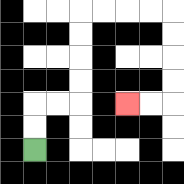{'start': '[1, 6]', 'end': '[5, 4]', 'path_directions': 'U,U,R,R,U,U,U,U,R,R,R,R,D,D,D,D,L,L', 'path_coordinates': '[[1, 6], [1, 5], [1, 4], [2, 4], [3, 4], [3, 3], [3, 2], [3, 1], [3, 0], [4, 0], [5, 0], [6, 0], [7, 0], [7, 1], [7, 2], [7, 3], [7, 4], [6, 4], [5, 4]]'}